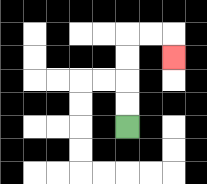{'start': '[5, 5]', 'end': '[7, 2]', 'path_directions': 'U,U,U,U,R,R,D', 'path_coordinates': '[[5, 5], [5, 4], [5, 3], [5, 2], [5, 1], [6, 1], [7, 1], [7, 2]]'}